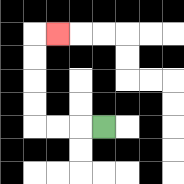{'start': '[4, 5]', 'end': '[2, 1]', 'path_directions': 'L,L,L,U,U,U,U,R', 'path_coordinates': '[[4, 5], [3, 5], [2, 5], [1, 5], [1, 4], [1, 3], [1, 2], [1, 1], [2, 1]]'}